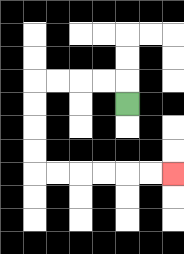{'start': '[5, 4]', 'end': '[7, 7]', 'path_directions': 'U,L,L,L,L,D,D,D,D,R,R,R,R,R,R', 'path_coordinates': '[[5, 4], [5, 3], [4, 3], [3, 3], [2, 3], [1, 3], [1, 4], [1, 5], [1, 6], [1, 7], [2, 7], [3, 7], [4, 7], [5, 7], [6, 7], [7, 7]]'}